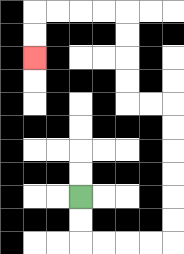{'start': '[3, 8]', 'end': '[1, 2]', 'path_directions': 'D,D,R,R,R,R,U,U,U,U,U,U,L,L,U,U,U,U,L,L,L,L,D,D', 'path_coordinates': '[[3, 8], [3, 9], [3, 10], [4, 10], [5, 10], [6, 10], [7, 10], [7, 9], [7, 8], [7, 7], [7, 6], [7, 5], [7, 4], [6, 4], [5, 4], [5, 3], [5, 2], [5, 1], [5, 0], [4, 0], [3, 0], [2, 0], [1, 0], [1, 1], [1, 2]]'}